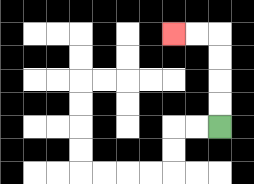{'start': '[9, 5]', 'end': '[7, 1]', 'path_directions': 'U,U,U,U,L,L', 'path_coordinates': '[[9, 5], [9, 4], [9, 3], [9, 2], [9, 1], [8, 1], [7, 1]]'}